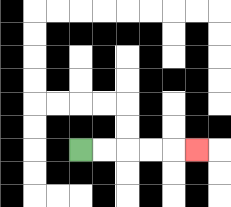{'start': '[3, 6]', 'end': '[8, 6]', 'path_directions': 'R,R,R,R,R', 'path_coordinates': '[[3, 6], [4, 6], [5, 6], [6, 6], [7, 6], [8, 6]]'}